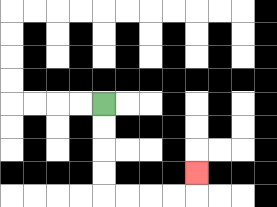{'start': '[4, 4]', 'end': '[8, 7]', 'path_directions': 'D,D,D,D,R,R,R,R,U', 'path_coordinates': '[[4, 4], [4, 5], [4, 6], [4, 7], [4, 8], [5, 8], [6, 8], [7, 8], [8, 8], [8, 7]]'}